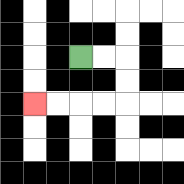{'start': '[3, 2]', 'end': '[1, 4]', 'path_directions': 'R,R,D,D,L,L,L,L', 'path_coordinates': '[[3, 2], [4, 2], [5, 2], [5, 3], [5, 4], [4, 4], [3, 4], [2, 4], [1, 4]]'}